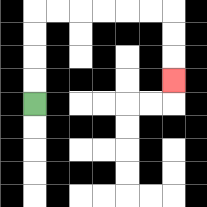{'start': '[1, 4]', 'end': '[7, 3]', 'path_directions': 'U,U,U,U,R,R,R,R,R,R,D,D,D', 'path_coordinates': '[[1, 4], [1, 3], [1, 2], [1, 1], [1, 0], [2, 0], [3, 0], [4, 0], [5, 0], [6, 0], [7, 0], [7, 1], [7, 2], [7, 3]]'}